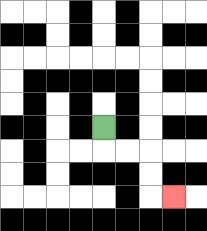{'start': '[4, 5]', 'end': '[7, 8]', 'path_directions': 'D,R,R,D,D,R', 'path_coordinates': '[[4, 5], [4, 6], [5, 6], [6, 6], [6, 7], [6, 8], [7, 8]]'}